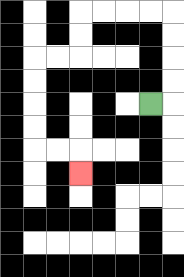{'start': '[6, 4]', 'end': '[3, 7]', 'path_directions': 'R,U,U,U,U,L,L,L,L,D,D,L,L,D,D,D,D,R,R,D', 'path_coordinates': '[[6, 4], [7, 4], [7, 3], [7, 2], [7, 1], [7, 0], [6, 0], [5, 0], [4, 0], [3, 0], [3, 1], [3, 2], [2, 2], [1, 2], [1, 3], [1, 4], [1, 5], [1, 6], [2, 6], [3, 6], [3, 7]]'}